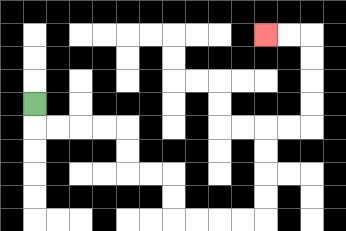{'start': '[1, 4]', 'end': '[11, 1]', 'path_directions': 'D,R,R,R,R,D,D,R,R,D,D,R,R,R,R,U,U,U,U,R,R,U,U,U,U,L,L', 'path_coordinates': '[[1, 4], [1, 5], [2, 5], [3, 5], [4, 5], [5, 5], [5, 6], [5, 7], [6, 7], [7, 7], [7, 8], [7, 9], [8, 9], [9, 9], [10, 9], [11, 9], [11, 8], [11, 7], [11, 6], [11, 5], [12, 5], [13, 5], [13, 4], [13, 3], [13, 2], [13, 1], [12, 1], [11, 1]]'}